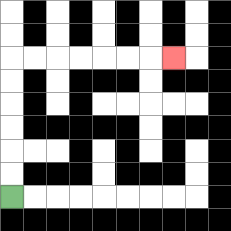{'start': '[0, 8]', 'end': '[7, 2]', 'path_directions': 'U,U,U,U,U,U,R,R,R,R,R,R,R', 'path_coordinates': '[[0, 8], [0, 7], [0, 6], [0, 5], [0, 4], [0, 3], [0, 2], [1, 2], [2, 2], [3, 2], [4, 2], [5, 2], [6, 2], [7, 2]]'}